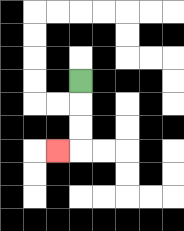{'start': '[3, 3]', 'end': '[2, 6]', 'path_directions': 'D,D,D,L', 'path_coordinates': '[[3, 3], [3, 4], [3, 5], [3, 6], [2, 6]]'}